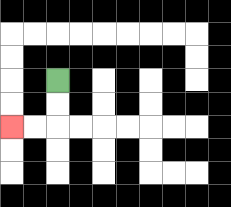{'start': '[2, 3]', 'end': '[0, 5]', 'path_directions': 'D,D,L,L', 'path_coordinates': '[[2, 3], [2, 4], [2, 5], [1, 5], [0, 5]]'}